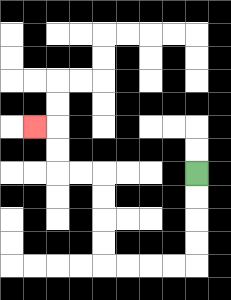{'start': '[8, 7]', 'end': '[1, 5]', 'path_directions': 'D,D,D,D,L,L,L,L,U,U,U,U,L,L,U,U,L', 'path_coordinates': '[[8, 7], [8, 8], [8, 9], [8, 10], [8, 11], [7, 11], [6, 11], [5, 11], [4, 11], [4, 10], [4, 9], [4, 8], [4, 7], [3, 7], [2, 7], [2, 6], [2, 5], [1, 5]]'}